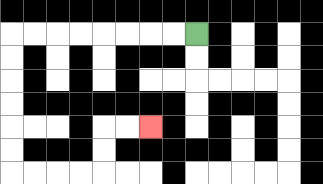{'start': '[8, 1]', 'end': '[6, 5]', 'path_directions': 'L,L,L,L,L,L,L,L,D,D,D,D,D,D,R,R,R,R,U,U,R,R', 'path_coordinates': '[[8, 1], [7, 1], [6, 1], [5, 1], [4, 1], [3, 1], [2, 1], [1, 1], [0, 1], [0, 2], [0, 3], [0, 4], [0, 5], [0, 6], [0, 7], [1, 7], [2, 7], [3, 7], [4, 7], [4, 6], [4, 5], [5, 5], [6, 5]]'}